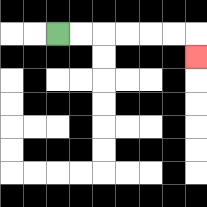{'start': '[2, 1]', 'end': '[8, 2]', 'path_directions': 'R,R,R,R,R,R,D', 'path_coordinates': '[[2, 1], [3, 1], [4, 1], [5, 1], [6, 1], [7, 1], [8, 1], [8, 2]]'}